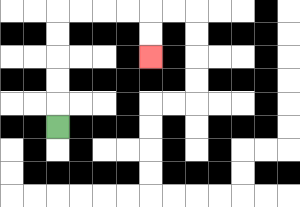{'start': '[2, 5]', 'end': '[6, 2]', 'path_directions': 'U,U,U,U,U,R,R,R,R,D,D', 'path_coordinates': '[[2, 5], [2, 4], [2, 3], [2, 2], [2, 1], [2, 0], [3, 0], [4, 0], [5, 0], [6, 0], [6, 1], [6, 2]]'}